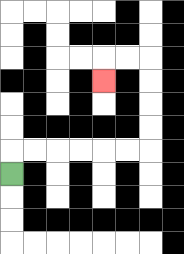{'start': '[0, 7]', 'end': '[4, 3]', 'path_directions': 'U,R,R,R,R,R,R,U,U,U,U,L,L,D', 'path_coordinates': '[[0, 7], [0, 6], [1, 6], [2, 6], [3, 6], [4, 6], [5, 6], [6, 6], [6, 5], [6, 4], [6, 3], [6, 2], [5, 2], [4, 2], [4, 3]]'}